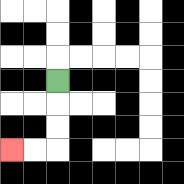{'start': '[2, 3]', 'end': '[0, 6]', 'path_directions': 'D,D,D,L,L', 'path_coordinates': '[[2, 3], [2, 4], [2, 5], [2, 6], [1, 6], [0, 6]]'}